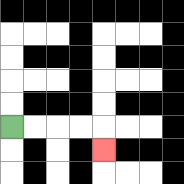{'start': '[0, 5]', 'end': '[4, 6]', 'path_directions': 'R,R,R,R,D', 'path_coordinates': '[[0, 5], [1, 5], [2, 5], [3, 5], [4, 5], [4, 6]]'}